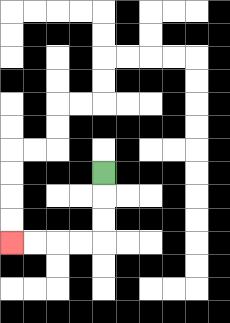{'start': '[4, 7]', 'end': '[0, 10]', 'path_directions': 'D,D,D,L,L,L,L', 'path_coordinates': '[[4, 7], [4, 8], [4, 9], [4, 10], [3, 10], [2, 10], [1, 10], [0, 10]]'}